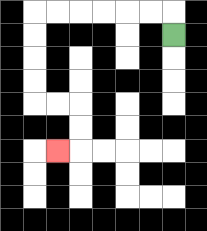{'start': '[7, 1]', 'end': '[2, 6]', 'path_directions': 'U,L,L,L,L,L,L,D,D,D,D,R,R,D,D,L', 'path_coordinates': '[[7, 1], [7, 0], [6, 0], [5, 0], [4, 0], [3, 0], [2, 0], [1, 0], [1, 1], [1, 2], [1, 3], [1, 4], [2, 4], [3, 4], [3, 5], [3, 6], [2, 6]]'}